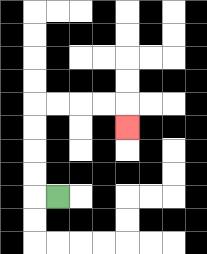{'start': '[2, 8]', 'end': '[5, 5]', 'path_directions': 'L,U,U,U,U,R,R,R,R,D', 'path_coordinates': '[[2, 8], [1, 8], [1, 7], [1, 6], [1, 5], [1, 4], [2, 4], [3, 4], [4, 4], [5, 4], [5, 5]]'}